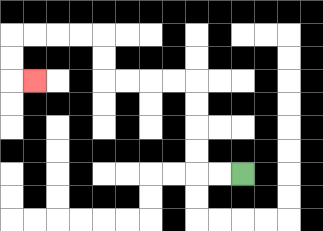{'start': '[10, 7]', 'end': '[1, 3]', 'path_directions': 'L,L,U,U,U,U,L,L,L,L,U,U,L,L,L,L,D,D,R', 'path_coordinates': '[[10, 7], [9, 7], [8, 7], [8, 6], [8, 5], [8, 4], [8, 3], [7, 3], [6, 3], [5, 3], [4, 3], [4, 2], [4, 1], [3, 1], [2, 1], [1, 1], [0, 1], [0, 2], [0, 3], [1, 3]]'}